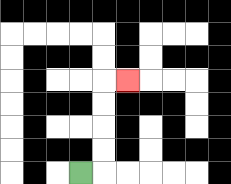{'start': '[3, 7]', 'end': '[5, 3]', 'path_directions': 'R,U,U,U,U,R', 'path_coordinates': '[[3, 7], [4, 7], [4, 6], [4, 5], [4, 4], [4, 3], [5, 3]]'}